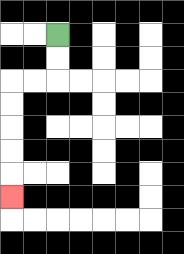{'start': '[2, 1]', 'end': '[0, 8]', 'path_directions': 'D,D,L,L,D,D,D,D,D', 'path_coordinates': '[[2, 1], [2, 2], [2, 3], [1, 3], [0, 3], [0, 4], [0, 5], [0, 6], [0, 7], [0, 8]]'}